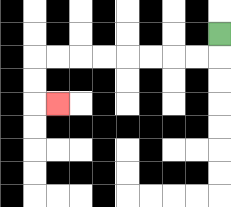{'start': '[9, 1]', 'end': '[2, 4]', 'path_directions': 'D,L,L,L,L,L,L,L,L,D,D,R', 'path_coordinates': '[[9, 1], [9, 2], [8, 2], [7, 2], [6, 2], [5, 2], [4, 2], [3, 2], [2, 2], [1, 2], [1, 3], [1, 4], [2, 4]]'}